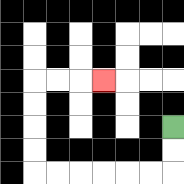{'start': '[7, 5]', 'end': '[4, 3]', 'path_directions': 'D,D,L,L,L,L,L,L,U,U,U,U,R,R,R', 'path_coordinates': '[[7, 5], [7, 6], [7, 7], [6, 7], [5, 7], [4, 7], [3, 7], [2, 7], [1, 7], [1, 6], [1, 5], [1, 4], [1, 3], [2, 3], [3, 3], [4, 3]]'}